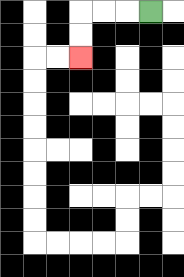{'start': '[6, 0]', 'end': '[3, 2]', 'path_directions': 'L,L,L,D,D', 'path_coordinates': '[[6, 0], [5, 0], [4, 0], [3, 0], [3, 1], [3, 2]]'}